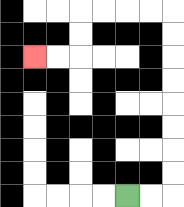{'start': '[5, 8]', 'end': '[1, 2]', 'path_directions': 'R,R,U,U,U,U,U,U,U,U,L,L,L,L,D,D,L,L', 'path_coordinates': '[[5, 8], [6, 8], [7, 8], [7, 7], [7, 6], [7, 5], [7, 4], [7, 3], [7, 2], [7, 1], [7, 0], [6, 0], [5, 0], [4, 0], [3, 0], [3, 1], [3, 2], [2, 2], [1, 2]]'}